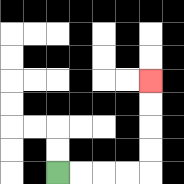{'start': '[2, 7]', 'end': '[6, 3]', 'path_directions': 'R,R,R,R,U,U,U,U', 'path_coordinates': '[[2, 7], [3, 7], [4, 7], [5, 7], [6, 7], [6, 6], [6, 5], [6, 4], [6, 3]]'}